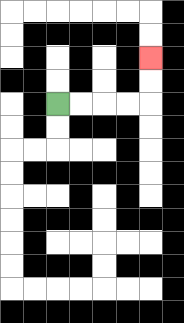{'start': '[2, 4]', 'end': '[6, 2]', 'path_directions': 'R,R,R,R,U,U', 'path_coordinates': '[[2, 4], [3, 4], [4, 4], [5, 4], [6, 4], [6, 3], [6, 2]]'}